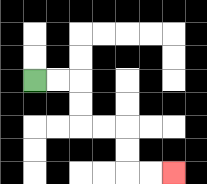{'start': '[1, 3]', 'end': '[7, 7]', 'path_directions': 'R,R,D,D,R,R,D,D,R,R', 'path_coordinates': '[[1, 3], [2, 3], [3, 3], [3, 4], [3, 5], [4, 5], [5, 5], [5, 6], [5, 7], [6, 7], [7, 7]]'}